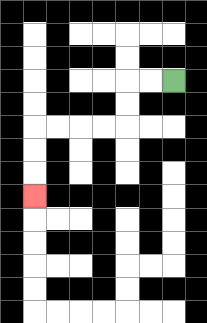{'start': '[7, 3]', 'end': '[1, 8]', 'path_directions': 'L,L,D,D,L,L,L,L,D,D,D', 'path_coordinates': '[[7, 3], [6, 3], [5, 3], [5, 4], [5, 5], [4, 5], [3, 5], [2, 5], [1, 5], [1, 6], [1, 7], [1, 8]]'}